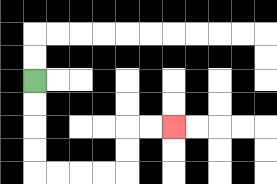{'start': '[1, 3]', 'end': '[7, 5]', 'path_directions': 'D,D,D,D,R,R,R,R,U,U,R,R', 'path_coordinates': '[[1, 3], [1, 4], [1, 5], [1, 6], [1, 7], [2, 7], [3, 7], [4, 7], [5, 7], [5, 6], [5, 5], [6, 5], [7, 5]]'}